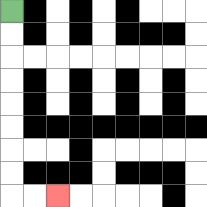{'start': '[0, 0]', 'end': '[2, 8]', 'path_directions': 'D,D,D,D,D,D,D,D,R,R', 'path_coordinates': '[[0, 0], [0, 1], [0, 2], [0, 3], [0, 4], [0, 5], [0, 6], [0, 7], [0, 8], [1, 8], [2, 8]]'}